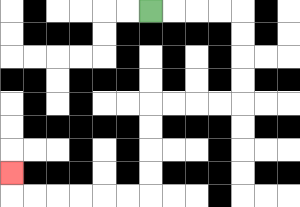{'start': '[6, 0]', 'end': '[0, 7]', 'path_directions': 'R,R,R,R,D,D,D,D,L,L,L,L,D,D,D,D,L,L,L,L,L,L,U', 'path_coordinates': '[[6, 0], [7, 0], [8, 0], [9, 0], [10, 0], [10, 1], [10, 2], [10, 3], [10, 4], [9, 4], [8, 4], [7, 4], [6, 4], [6, 5], [6, 6], [6, 7], [6, 8], [5, 8], [4, 8], [3, 8], [2, 8], [1, 8], [0, 8], [0, 7]]'}